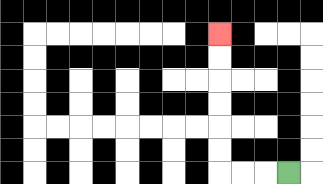{'start': '[12, 7]', 'end': '[9, 1]', 'path_directions': 'L,L,L,U,U,U,U,U,U', 'path_coordinates': '[[12, 7], [11, 7], [10, 7], [9, 7], [9, 6], [9, 5], [9, 4], [9, 3], [9, 2], [9, 1]]'}